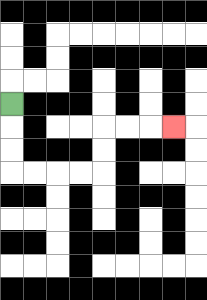{'start': '[0, 4]', 'end': '[7, 5]', 'path_directions': 'D,D,D,R,R,R,R,U,U,R,R,R', 'path_coordinates': '[[0, 4], [0, 5], [0, 6], [0, 7], [1, 7], [2, 7], [3, 7], [4, 7], [4, 6], [4, 5], [5, 5], [6, 5], [7, 5]]'}